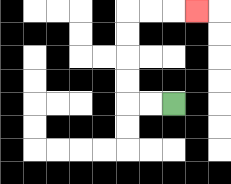{'start': '[7, 4]', 'end': '[8, 0]', 'path_directions': 'L,L,U,U,U,U,R,R,R', 'path_coordinates': '[[7, 4], [6, 4], [5, 4], [5, 3], [5, 2], [5, 1], [5, 0], [6, 0], [7, 0], [8, 0]]'}